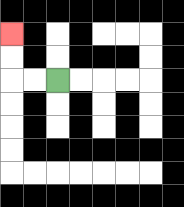{'start': '[2, 3]', 'end': '[0, 1]', 'path_directions': 'L,L,U,U', 'path_coordinates': '[[2, 3], [1, 3], [0, 3], [0, 2], [0, 1]]'}